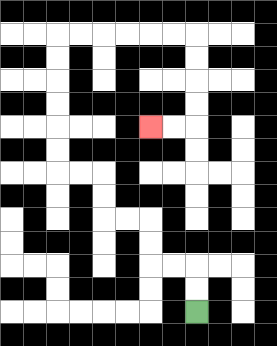{'start': '[8, 13]', 'end': '[6, 5]', 'path_directions': 'U,U,L,L,U,U,L,L,U,U,L,L,U,U,U,U,U,U,R,R,R,R,R,R,D,D,D,D,L,L', 'path_coordinates': '[[8, 13], [8, 12], [8, 11], [7, 11], [6, 11], [6, 10], [6, 9], [5, 9], [4, 9], [4, 8], [4, 7], [3, 7], [2, 7], [2, 6], [2, 5], [2, 4], [2, 3], [2, 2], [2, 1], [3, 1], [4, 1], [5, 1], [6, 1], [7, 1], [8, 1], [8, 2], [8, 3], [8, 4], [8, 5], [7, 5], [6, 5]]'}